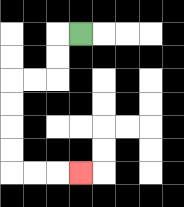{'start': '[3, 1]', 'end': '[3, 7]', 'path_directions': 'L,D,D,L,L,D,D,D,D,R,R,R', 'path_coordinates': '[[3, 1], [2, 1], [2, 2], [2, 3], [1, 3], [0, 3], [0, 4], [0, 5], [0, 6], [0, 7], [1, 7], [2, 7], [3, 7]]'}